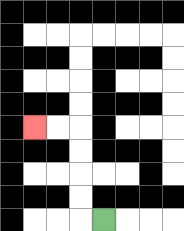{'start': '[4, 9]', 'end': '[1, 5]', 'path_directions': 'L,U,U,U,U,L,L', 'path_coordinates': '[[4, 9], [3, 9], [3, 8], [3, 7], [3, 6], [3, 5], [2, 5], [1, 5]]'}